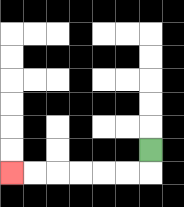{'start': '[6, 6]', 'end': '[0, 7]', 'path_directions': 'D,L,L,L,L,L,L', 'path_coordinates': '[[6, 6], [6, 7], [5, 7], [4, 7], [3, 7], [2, 7], [1, 7], [0, 7]]'}